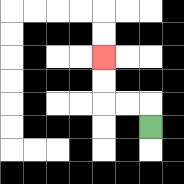{'start': '[6, 5]', 'end': '[4, 2]', 'path_directions': 'U,L,L,U,U', 'path_coordinates': '[[6, 5], [6, 4], [5, 4], [4, 4], [4, 3], [4, 2]]'}